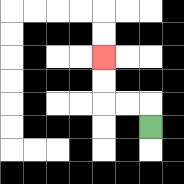{'start': '[6, 5]', 'end': '[4, 2]', 'path_directions': 'U,L,L,U,U', 'path_coordinates': '[[6, 5], [6, 4], [5, 4], [4, 4], [4, 3], [4, 2]]'}